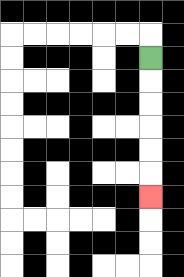{'start': '[6, 2]', 'end': '[6, 8]', 'path_directions': 'D,D,D,D,D,D', 'path_coordinates': '[[6, 2], [6, 3], [6, 4], [6, 5], [6, 6], [6, 7], [6, 8]]'}